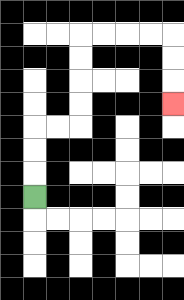{'start': '[1, 8]', 'end': '[7, 4]', 'path_directions': 'U,U,U,R,R,U,U,U,U,R,R,R,R,D,D,D', 'path_coordinates': '[[1, 8], [1, 7], [1, 6], [1, 5], [2, 5], [3, 5], [3, 4], [3, 3], [3, 2], [3, 1], [4, 1], [5, 1], [6, 1], [7, 1], [7, 2], [7, 3], [7, 4]]'}